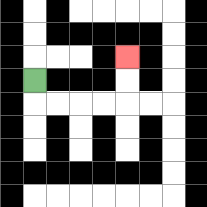{'start': '[1, 3]', 'end': '[5, 2]', 'path_directions': 'D,R,R,R,R,U,U', 'path_coordinates': '[[1, 3], [1, 4], [2, 4], [3, 4], [4, 4], [5, 4], [5, 3], [5, 2]]'}